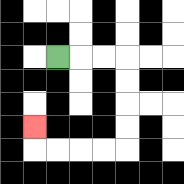{'start': '[2, 2]', 'end': '[1, 5]', 'path_directions': 'R,R,R,D,D,D,D,L,L,L,L,U', 'path_coordinates': '[[2, 2], [3, 2], [4, 2], [5, 2], [5, 3], [5, 4], [5, 5], [5, 6], [4, 6], [3, 6], [2, 6], [1, 6], [1, 5]]'}